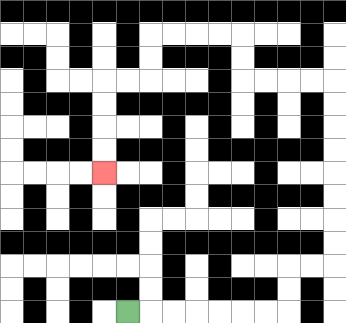{'start': '[5, 13]', 'end': '[4, 7]', 'path_directions': 'R,R,R,R,R,R,R,U,U,R,R,U,U,U,U,U,U,U,U,L,L,L,L,U,U,L,L,L,L,D,D,L,L,D,D,D,D', 'path_coordinates': '[[5, 13], [6, 13], [7, 13], [8, 13], [9, 13], [10, 13], [11, 13], [12, 13], [12, 12], [12, 11], [13, 11], [14, 11], [14, 10], [14, 9], [14, 8], [14, 7], [14, 6], [14, 5], [14, 4], [14, 3], [13, 3], [12, 3], [11, 3], [10, 3], [10, 2], [10, 1], [9, 1], [8, 1], [7, 1], [6, 1], [6, 2], [6, 3], [5, 3], [4, 3], [4, 4], [4, 5], [4, 6], [4, 7]]'}